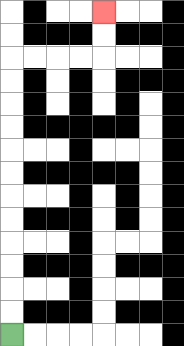{'start': '[0, 14]', 'end': '[4, 0]', 'path_directions': 'U,U,U,U,U,U,U,U,U,U,U,U,R,R,R,R,U,U', 'path_coordinates': '[[0, 14], [0, 13], [0, 12], [0, 11], [0, 10], [0, 9], [0, 8], [0, 7], [0, 6], [0, 5], [0, 4], [0, 3], [0, 2], [1, 2], [2, 2], [3, 2], [4, 2], [4, 1], [4, 0]]'}